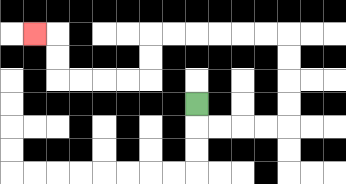{'start': '[8, 4]', 'end': '[1, 1]', 'path_directions': 'D,R,R,R,R,U,U,U,U,L,L,L,L,L,L,D,D,L,L,L,L,U,U,L', 'path_coordinates': '[[8, 4], [8, 5], [9, 5], [10, 5], [11, 5], [12, 5], [12, 4], [12, 3], [12, 2], [12, 1], [11, 1], [10, 1], [9, 1], [8, 1], [7, 1], [6, 1], [6, 2], [6, 3], [5, 3], [4, 3], [3, 3], [2, 3], [2, 2], [2, 1], [1, 1]]'}